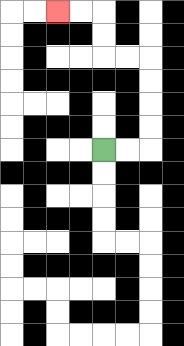{'start': '[4, 6]', 'end': '[2, 0]', 'path_directions': 'R,R,U,U,U,U,L,L,U,U,L,L', 'path_coordinates': '[[4, 6], [5, 6], [6, 6], [6, 5], [6, 4], [6, 3], [6, 2], [5, 2], [4, 2], [4, 1], [4, 0], [3, 0], [2, 0]]'}